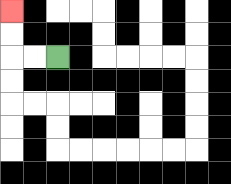{'start': '[2, 2]', 'end': '[0, 0]', 'path_directions': 'L,L,U,U', 'path_coordinates': '[[2, 2], [1, 2], [0, 2], [0, 1], [0, 0]]'}